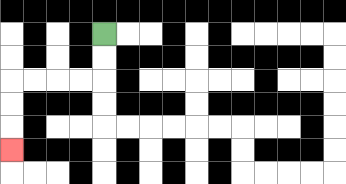{'start': '[4, 1]', 'end': '[0, 6]', 'path_directions': 'D,D,L,L,L,L,D,D,D', 'path_coordinates': '[[4, 1], [4, 2], [4, 3], [3, 3], [2, 3], [1, 3], [0, 3], [0, 4], [0, 5], [0, 6]]'}